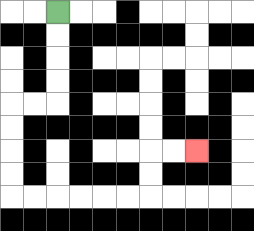{'start': '[2, 0]', 'end': '[8, 6]', 'path_directions': 'D,D,D,D,L,L,D,D,D,D,R,R,R,R,R,R,U,U,R,R', 'path_coordinates': '[[2, 0], [2, 1], [2, 2], [2, 3], [2, 4], [1, 4], [0, 4], [0, 5], [0, 6], [0, 7], [0, 8], [1, 8], [2, 8], [3, 8], [4, 8], [5, 8], [6, 8], [6, 7], [6, 6], [7, 6], [8, 6]]'}